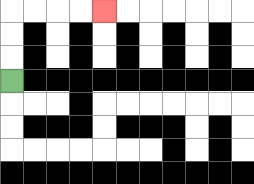{'start': '[0, 3]', 'end': '[4, 0]', 'path_directions': 'U,U,U,R,R,R,R', 'path_coordinates': '[[0, 3], [0, 2], [0, 1], [0, 0], [1, 0], [2, 0], [3, 0], [4, 0]]'}